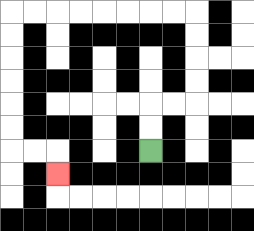{'start': '[6, 6]', 'end': '[2, 7]', 'path_directions': 'U,U,R,R,U,U,U,U,L,L,L,L,L,L,L,L,D,D,D,D,D,D,R,R,D', 'path_coordinates': '[[6, 6], [6, 5], [6, 4], [7, 4], [8, 4], [8, 3], [8, 2], [8, 1], [8, 0], [7, 0], [6, 0], [5, 0], [4, 0], [3, 0], [2, 0], [1, 0], [0, 0], [0, 1], [0, 2], [0, 3], [0, 4], [0, 5], [0, 6], [1, 6], [2, 6], [2, 7]]'}